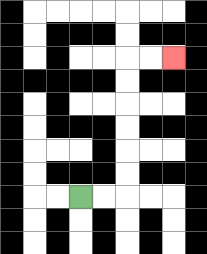{'start': '[3, 8]', 'end': '[7, 2]', 'path_directions': 'R,R,U,U,U,U,U,U,R,R', 'path_coordinates': '[[3, 8], [4, 8], [5, 8], [5, 7], [5, 6], [5, 5], [5, 4], [5, 3], [5, 2], [6, 2], [7, 2]]'}